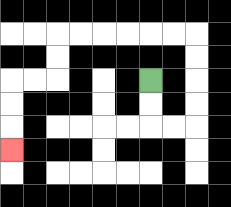{'start': '[6, 3]', 'end': '[0, 6]', 'path_directions': 'D,D,R,R,U,U,U,U,L,L,L,L,L,L,D,D,L,L,D,D,D', 'path_coordinates': '[[6, 3], [6, 4], [6, 5], [7, 5], [8, 5], [8, 4], [8, 3], [8, 2], [8, 1], [7, 1], [6, 1], [5, 1], [4, 1], [3, 1], [2, 1], [2, 2], [2, 3], [1, 3], [0, 3], [0, 4], [0, 5], [0, 6]]'}